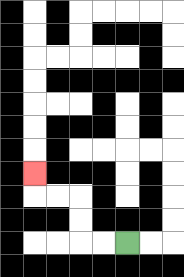{'start': '[5, 10]', 'end': '[1, 7]', 'path_directions': 'L,L,U,U,L,L,U', 'path_coordinates': '[[5, 10], [4, 10], [3, 10], [3, 9], [3, 8], [2, 8], [1, 8], [1, 7]]'}